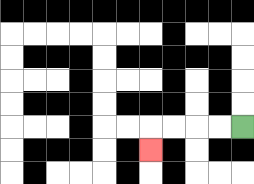{'start': '[10, 5]', 'end': '[6, 6]', 'path_directions': 'L,L,L,L,D', 'path_coordinates': '[[10, 5], [9, 5], [8, 5], [7, 5], [6, 5], [6, 6]]'}